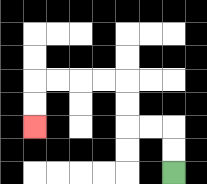{'start': '[7, 7]', 'end': '[1, 5]', 'path_directions': 'U,U,L,L,U,U,L,L,L,L,D,D', 'path_coordinates': '[[7, 7], [7, 6], [7, 5], [6, 5], [5, 5], [5, 4], [5, 3], [4, 3], [3, 3], [2, 3], [1, 3], [1, 4], [1, 5]]'}